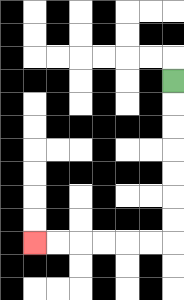{'start': '[7, 3]', 'end': '[1, 10]', 'path_directions': 'D,D,D,D,D,D,D,L,L,L,L,L,L', 'path_coordinates': '[[7, 3], [7, 4], [7, 5], [7, 6], [7, 7], [7, 8], [7, 9], [7, 10], [6, 10], [5, 10], [4, 10], [3, 10], [2, 10], [1, 10]]'}